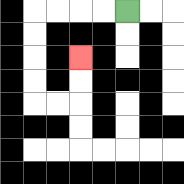{'start': '[5, 0]', 'end': '[3, 2]', 'path_directions': 'L,L,L,L,D,D,D,D,R,R,U,U', 'path_coordinates': '[[5, 0], [4, 0], [3, 0], [2, 0], [1, 0], [1, 1], [1, 2], [1, 3], [1, 4], [2, 4], [3, 4], [3, 3], [3, 2]]'}